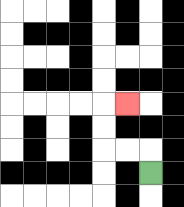{'start': '[6, 7]', 'end': '[5, 4]', 'path_directions': 'U,L,L,U,U,R', 'path_coordinates': '[[6, 7], [6, 6], [5, 6], [4, 6], [4, 5], [4, 4], [5, 4]]'}